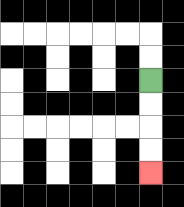{'start': '[6, 3]', 'end': '[6, 7]', 'path_directions': 'D,D,D,D', 'path_coordinates': '[[6, 3], [6, 4], [6, 5], [6, 6], [6, 7]]'}